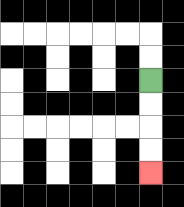{'start': '[6, 3]', 'end': '[6, 7]', 'path_directions': 'D,D,D,D', 'path_coordinates': '[[6, 3], [6, 4], [6, 5], [6, 6], [6, 7]]'}